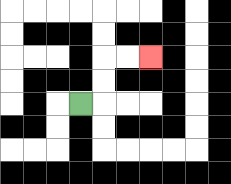{'start': '[3, 4]', 'end': '[6, 2]', 'path_directions': 'R,U,U,R,R', 'path_coordinates': '[[3, 4], [4, 4], [4, 3], [4, 2], [5, 2], [6, 2]]'}